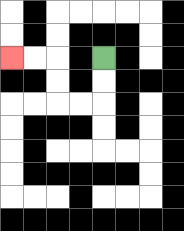{'start': '[4, 2]', 'end': '[0, 2]', 'path_directions': 'D,D,L,L,U,U,L,L', 'path_coordinates': '[[4, 2], [4, 3], [4, 4], [3, 4], [2, 4], [2, 3], [2, 2], [1, 2], [0, 2]]'}